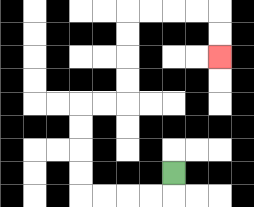{'start': '[7, 7]', 'end': '[9, 2]', 'path_directions': 'D,L,L,L,L,U,U,U,U,R,R,U,U,U,U,R,R,R,R,D,D', 'path_coordinates': '[[7, 7], [7, 8], [6, 8], [5, 8], [4, 8], [3, 8], [3, 7], [3, 6], [3, 5], [3, 4], [4, 4], [5, 4], [5, 3], [5, 2], [5, 1], [5, 0], [6, 0], [7, 0], [8, 0], [9, 0], [9, 1], [9, 2]]'}